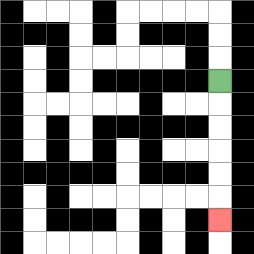{'start': '[9, 3]', 'end': '[9, 9]', 'path_directions': 'D,D,D,D,D,D', 'path_coordinates': '[[9, 3], [9, 4], [9, 5], [9, 6], [9, 7], [9, 8], [9, 9]]'}